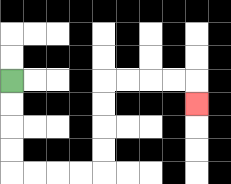{'start': '[0, 3]', 'end': '[8, 4]', 'path_directions': 'D,D,D,D,R,R,R,R,U,U,U,U,R,R,R,R,D', 'path_coordinates': '[[0, 3], [0, 4], [0, 5], [0, 6], [0, 7], [1, 7], [2, 7], [3, 7], [4, 7], [4, 6], [4, 5], [4, 4], [4, 3], [5, 3], [6, 3], [7, 3], [8, 3], [8, 4]]'}